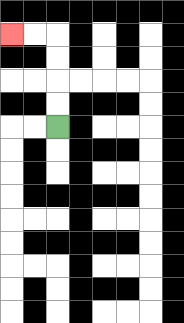{'start': '[2, 5]', 'end': '[0, 1]', 'path_directions': 'U,U,U,U,L,L', 'path_coordinates': '[[2, 5], [2, 4], [2, 3], [2, 2], [2, 1], [1, 1], [0, 1]]'}